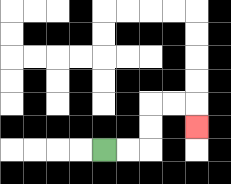{'start': '[4, 6]', 'end': '[8, 5]', 'path_directions': 'R,R,U,U,R,R,D', 'path_coordinates': '[[4, 6], [5, 6], [6, 6], [6, 5], [6, 4], [7, 4], [8, 4], [8, 5]]'}